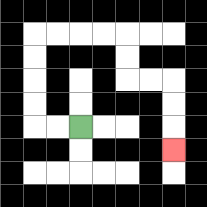{'start': '[3, 5]', 'end': '[7, 6]', 'path_directions': 'L,L,U,U,U,U,R,R,R,R,D,D,R,R,D,D,D', 'path_coordinates': '[[3, 5], [2, 5], [1, 5], [1, 4], [1, 3], [1, 2], [1, 1], [2, 1], [3, 1], [4, 1], [5, 1], [5, 2], [5, 3], [6, 3], [7, 3], [7, 4], [7, 5], [7, 6]]'}